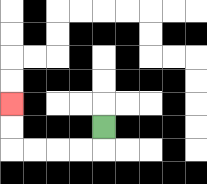{'start': '[4, 5]', 'end': '[0, 4]', 'path_directions': 'D,L,L,L,L,U,U', 'path_coordinates': '[[4, 5], [4, 6], [3, 6], [2, 6], [1, 6], [0, 6], [0, 5], [0, 4]]'}